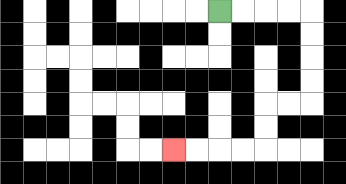{'start': '[9, 0]', 'end': '[7, 6]', 'path_directions': 'R,R,R,R,D,D,D,D,L,L,D,D,L,L,L,L', 'path_coordinates': '[[9, 0], [10, 0], [11, 0], [12, 0], [13, 0], [13, 1], [13, 2], [13, 3], [13, 4], [12, 4], [11, 4], [11, 5], [11, 6], [10, 6], [9, 6], [8, 6], [7, 6]]'}